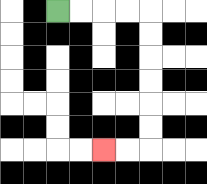{'start': '[2, 0]', 'end': '[4, 6]', 'path_directions': 'R,R,R,R,D,D,D,D,D,D,L,L', 'path_coordinates': '[[2, 0], [3, 0], [4, 0], [5, 0], [6, 0], [6, 1], [6, 2], [6, 3], [6, 4], [6, 5], [6, 6], [5, 6], [4, 6]]'}